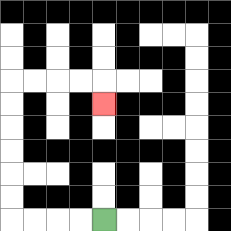{'start': '[4, 9]', 'end': '[4, 4]', 'path_directions': 'L,L,L,L,U,U,U,U,U,U,R,R,R,R,D', 'path_coordinates': '[[4, 9], [3, 9], [2, 9], [1, 9], [0, 9], [0, 8], [0, 7], [0, 6], [0, 5], [0, 4], [0, 3], [1, 3], [2, 3], [3, 3], [4, 3], [4, 4]]'}